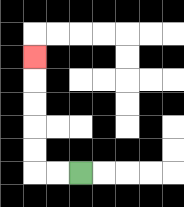{'start': '[3, 7]', 'end': '[1, 2]', 'path_directions': 'L,L,U,U,U,U,U', 'path_coordinates': '[[3, 7], [2, 7], [1, 7], [1, 6], [1, 5], [1, 4], [1, 3], [1, 2]]'}